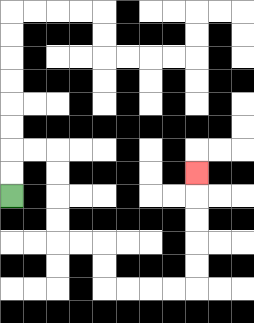{'start': '[0, 8]', 'end': '[8, 7]', 'path_directions': 'U,U,R,R,D,D,D,D,R,R,D,D,R,R,R,R,U,U,U,U,U', 'path_coordinates': '[[0, 8], [0, 7], [0, 6], [1, 6], [2, 6], [2, 7], [2, 8], [2, 9], [2, 10], [3, 10], [4, 10], [4, 11], [4, 12], [5, 12], [6, 12], [7, 12], [8, 12], [8, 11], [8, 10], [8, 9], [8, 8], [8, 7]]'}